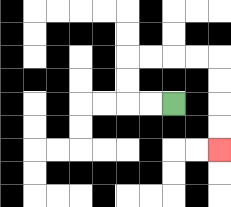{'start': '[7, 4]', 'end': '[9, 6]', 'path_directions': 'L,L,U,U,R,R,R,R,D,D,D,D', 'path_coordinates': '[[7, 4], [6, 4], [5, 4], [5, 3], [5, 2], [6, 2], [7, 2], [8, 2], [9, 2], [9, 3], [9, 4], [9, 5], [9, 6]]'}